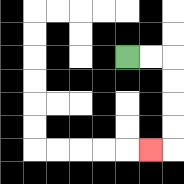{'start': '[5, 2]', 'end': '[6, 6]', 'path_directions': 'R,R,D,D,D,D,L', 'path_coordinates': '[[5, 2], [6, 2], [7, 2], [7, 3], [7, 4], [7, 5], [7, 6], [6, 6]]'}